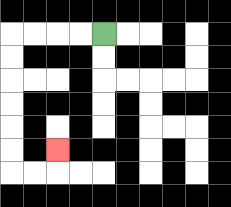{'start': '[4, 1]', 'end': '[2, 6]', 'path_directions': 'L,L,L,L,D,D,D,D,D,D,R,R,U', 'path_coordinates': '[[4, 1], [3, 1], [2, 1], [1, 1], [0, 1], [0, 2], [0, 3], [0, 4], [0, 5], [0, 6], [0, 7], [1, 7], [2, 7], [2, 6]]'}